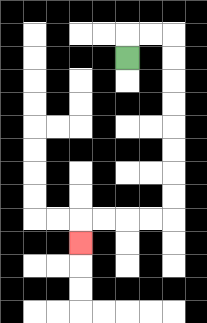{'start': '[5, 2]', 'end': '[3, 10]', 'path_directions': 'U,R,R,D,D,D,D,D,D,D,D,L,L,L,L,D', 'path_coordinates': '[[5, 2], [5, 1], [6, 1], [7, 1], [7, 2], [7, 3], [7, 4], [7, 5], [7, 6], [7, 7], [7, 8], [7, 9], [6, 9], [5, 9], [4, 9], [3, 9], [3, 10]]'}